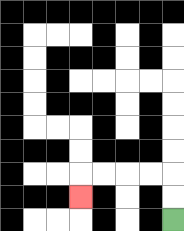{'start': '[7, 9]', 'end': '[3, 8]', 'path_directions': 'U,U,L,L,L,L,D', 'path_coordinates': '[[7, 9], [7, 8], [7, 7], [6, 7], [5, 7], [4, 7], [3, 7], [3, 8]]'}